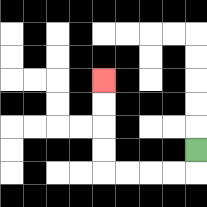{'start': '[8, 6]', 'end': '[4, 3]', 'path_directions': 'D,L,L,L,L,U,U,U,U', 'path_coordinates': '[[8, 6], [8, 7], [7, 7], [6, 7], [5, 7], [4, 7], [4, 6], [4, 5], [4, 4], [4, 3]]'}